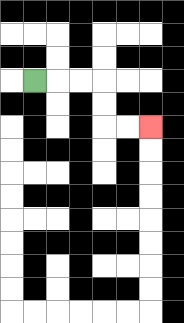{'start': '[1, 3]', 'end': '[6, 5]', 'path_directions': 'R,R,R,D,D,R,R', 'path_coordinates': '[[1, 3], [2, 3], [3, 3], [4, 3], [4, 4], [4, 5], [5, 5], [6, 5]]'}